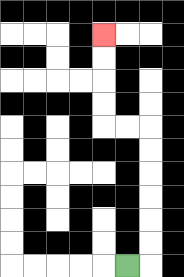{'start': '[5, 11]', 'end': '[4, 1]', 'path_directions': 'R,U,U,U,U,U,U,L,L,U,U,U,U', 'path_coordinates': '[[5, 11], [6, 11], [6, 10], [6, 9], [6, 8], [6, 7], [6, 6], [6, 5], [5, 5], [4, 5], [4, 4], [4, 3], [4, 2], [4, 1]]'}